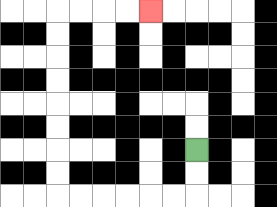{'start': '[8, 6]', 'end': '[6, 0]', 'path_directions': 'D,D,L,L,L,L,L,L,U,U,U,U,U,U,U,U,R,R,R,R', 'path_coordinates': '[[8, 6], [8, 7], [8, 8], [7, 8], [6, 8], [5, 8], [4, 8], [3, 8], [2, 8], [2, 7], [2, 6], [2, 5], [2, 4], [2, 3], [2, 2], [2, 1], [2, 0], [3, 0], [4, 0], [5, 0], [6, 0]]'}